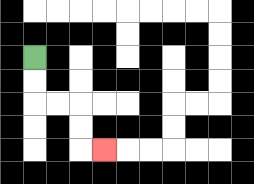{'start': '[1, 2]', 'end': '[4, 6]', 'path_directions': 'D,D,R,R,D,D,R', 'path_coordinates': '[[1, 2], [1, 3], [1, 4], [2, 4], [3, 4], [3, 5], [3, 6], [4, 6]]'}